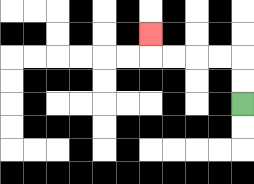{'start': '[10, 4]', 'end': '[6, 1]', 'path_directions': 'U,U,L,L,L,L,U', 'path_coordinates': '[[10, 4], [10, 3], [10, 2], [9, 2], [8, 2], [7, 2], [6, 2], [6, 1]]'}